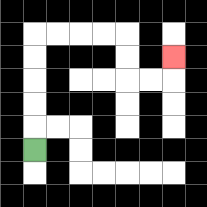{'start': '[1, 6]', 'end': '[7, 2]', 'path_directions': 'U,U,U,U,U,R,R,R,R,D,D,R,R,U', 'path_coordinates': '[[1, 6], [1, 5], [1, 4], [1, 3], [1, 2], [1, 1], [2, 1], [3, 1], [4, 1], [5, 1], [5, 2], [5, 3], [6, 3], [7, 3], [7, 2]]'}